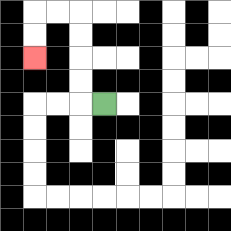{'start': '[4, 4]', 'end': '[1, 2]', 'path_directions': 'L,U,U,U,U,L,L,D,D', 'path_coordinates': '[[4, 4], [3, 4], [3, 3], [3, 2], [3, 1], [3, 0], [2, 0], [1, 0], [1, 1], [1, 2]]'}